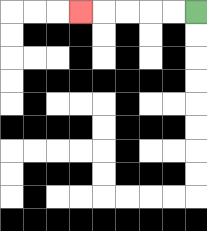{'start': '[8, 0]', 'end': '[3, 0]', 'path_directions': 'L,L,L,L,L', 'path_coordinates': '[[8, 0], [7, 0], [6, 0], [5, 0], [4, 0], [3, 0]]'}